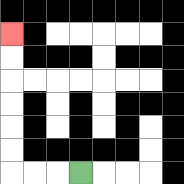{'start': '[3, 7]', 'end': '[0, 1]', 'path_directions': 'L,L,L,U,U,U,U,U,U', 'path_coordinates': '[[3, 7], [2, 7], [1, 7], [0, 7], [0, 6], [0, 5], [0, 4], [0, 3], [0, 2], [0, 1]]'}